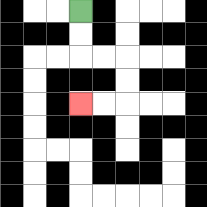{'start': '[3, 0]', 'end': '[3, 4]', 'path_directions': 'D,D,R,R,D,D,L,L', 'path_coordinates': '[[3, 0], [3, 1], [3, 2], [4, 2], [5, 2], [5, 3], [5, 4], [4, 4], [3, 4]]'}